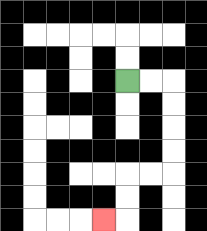{'start': '[5, 3]', 'end': '[4, 9]', 'path_directions': 'R,R,D,D,D,D,L,L,D,D,L', 'path_coordinates': '[[5, 3], [6, 3], [7, 3], [7, 4], [7, 5], [7, 6], [7, 7], [6, 7], [5, 7], [5, 8], [5, 9], [4, 9]]'}